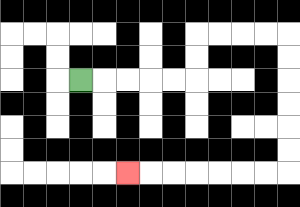{'start': '[3, 3]', 'end': '[5, 7]', 'path_directions': 'R,R,R,R,R,U,U,R,R,R,R,D,D,D,D,D,D,L,L,L,L,L,L,L', 'path_coordinates': '[[3, 3], [4, 3], [5, 3], [6, 3], [7, 3], [8, 3], [8, 2], [8, 1], [9, 1], [10, 1], [11, 1], [12, 1], [12, 2], [12, 3], [12, 4], [12, 5], [12, 6], [12, 7], [11, 7], [10, 7], [9, 7], [8, 7], [7, 7], [6, 7], [5, 7]]'}